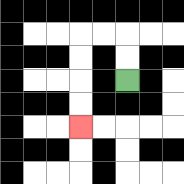{'start': '[5, 3]', 'end': '[3, 5]', 'path_directions': 'U,U,L,L,D,D,D,D', 'path_coordinates': '[[5, 3], [5, 2], [5, 1], [4, 1], [3, 1], [3, 2], [3, 3], [3, 4], [3, 5]]'}